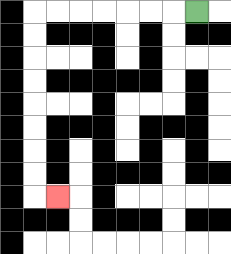{'start': '[8, 0]', 'end': '[2, 8]', 'path_directions': 'L,L,L,L,L,L,L,D,D,D,D,D,D,D,D,R', 'path_coordinates': '[[8, 0], [7, 0], [6, 0], [5, 0], [4, 0], [3, 0], [2, 0], [1, 0], [1, 1], [1, 2], [1, 3], [1, 4], [1, 5], [1, 6], [1, 7], [1, 8], [2, 8]]'}